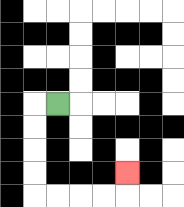{'start': '[2, 4]', 'end': '[5, 7]', 'path_directions': 'L,D,D,D,D,R,R,R,R,U', 'path_coordinates': '[[2, 4], [1, 4], [1, 5], [1, 6], [1, 7], [1, 8], [2, 8], [3, 8], [4, 8], [5, 8], [5, 7]]'}